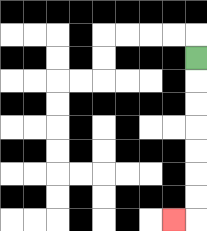{'start': '[8, 2]', 'end': '[7, 9]', 'path_directions': 'D,D,D,D,D,D,D,L', 'path_coordinates': '[[8, 2], [8, 3], [8, 4], [8, 5], [8, 6], [8, 7], [8, 8], [8, 9], [7, 9]]'}